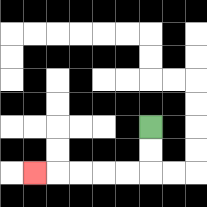{'start': '[6, 5]', 'end': '[1, 7]', 'path_directions': 'D,D,L,L,L,L,L', 'path_coordinates': '[[6, 5], [6, 6], [6, 7], [5, 7], [4, 7], [3, 7], [2, 7], [1, 7]]'}